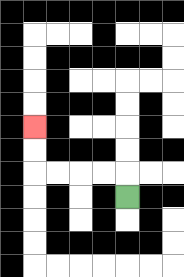{'start': '[5, 8]', 'end': '[1, 5]', 'path_directions': 'U,L,L,L,L,U,U', 'path_coordinates': '[[5, 8], [5, 7], [4, 7], [3, 7], [2, 7], [1, 7], [1, 6], [1, 5]]'}